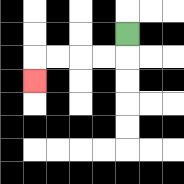{'start': '[5, 1]', 'end': '[1, 3]', 'path_directions': 'D,L,L,L,L,D', 'path_coordinates': '[[5, 1], [5, 2], [4, 2], [3, 2], [2, 2], [1, 2], [1, 3]]'}